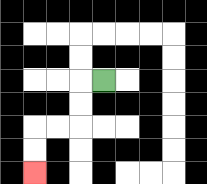{'start': '[4, 3]', 'end': '[1, 7]', 'path_directions': 'L,D,D,L,L,D,D', 'path_coordinates': '[[4, 3], [3, 3], [3, 4], [3, 5], [2, 5], [1, 5], [1, 6], [1, 7]]'}